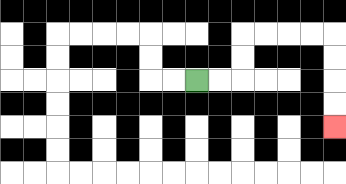{'start': '[8, 3]', 'end': '[14, 5]', 'path_directions': 'R,R,U,U,R,R,R,R,D,D,D,D', 'path_coordinates': '[[8, 3], [9, 3], [10, 3], [10, 2], [10, 1], [11, 1], [12, 1], [13, 1], [14, 1], [14, 2], [14, 3], [14, 4], [14, 5]]'}